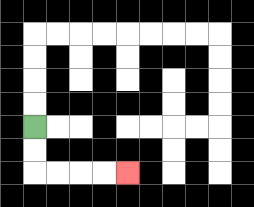{'start': '[1, 5]', 'end': '[5, 7]', 'path_directions': 'D,D,R,R,R,R', 'path_coordinates': '[[1, 5], [1, 6], [1, 7], [2, 7], [3, 7], [4, 7], [5, 7]]'}